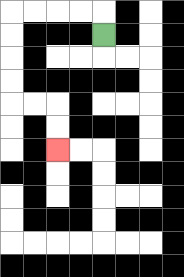{'start': '[4, 1]', 'end': '[2, 6]', 'path_directions': 'U,L,L,L,L,D,D,D,D,R,R,D,D', 'path_coordinates': '[[4, 1], [4, 0], [3, 0], [2, 0], [1, 0], [0, 0], [0, 1], [0, 2], [0, 3], [0, 4], [1, 4], [2, 4], [2, 5], [2, 6]]'}